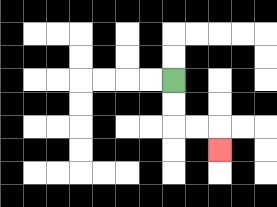{'start': '[7, 3]', 'end': '[9, 6]', 'path_directions': 'D,D,R,R,D', 'path_coordinates': '[[7, 3], [7, 4], [7, 5], [8, 5], [9, 5], [9, 6]]'}